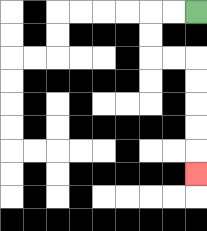{'start': '[8, 0]', 'end': '[8, 7]', 'path_directions': 'L,L,D,D,R,R,D,D,D,D,D', 'path_coordinates': '[[8, 0], [7, 0], [6, 0], [6, 1], [6, 2], [7, 2], [8, 2], [8, 3], [8, 4], [8, 5], [8, 6], [8, 7]]'}